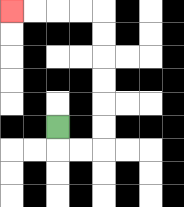{'start': '[2, 5]', 'end': '[0, 0]', 'path_directions': 'D,R,R,U,U,U,U,U,U,L,L,L,L', 'path_coordinates': '[[2, 5], [2, 6], [3, 6], [4, 6], [4, 5], [4, 4], [4, 3], [4, 2], [4, 1], [4, 0], [3, 0], [2, 0], [1, 0], [0, 0]]'}